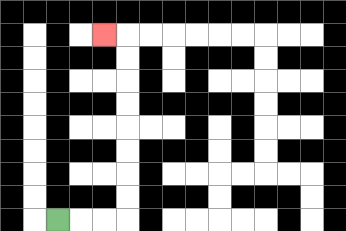{'start': '[2, 9]', 'end': '[4, 1]', 'path_directions': 'R,R,R,U,U,U,U,U,U,U,U,L', 'path_coordinates': '[[2, 9], [3, 9], [4, 9], [5, 9], [5, 8], [5, 7], [5, 6], [5, 5], [5, 4], [5, 3], [5, 2], [5, 1], [4, 1]]'}